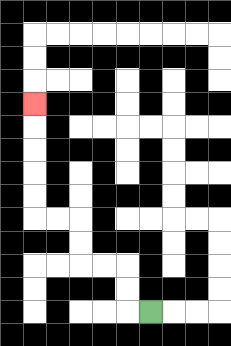{'start': '[6, 13]', 'end': '[1, 4]', 'path_directions': 'L,U,U,L,L,U,U,L,L,U,U,U,U,U', 'path_coordinates': '[[6, 13], [5, 13], [5, 12], [5, 11], [4, 11], [3, 11], [3, 10], [3, 9], [2, 9], [1, 9], [1, 8], [1, 7], [1, 6], [1, 5], [1, 4]]'}